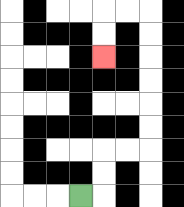{'start': '[3, 8]', 'end': '[4, 2]', 'path_directions': 'R,U,U,R,R,U,U,U,U,U,U,L,L,D,D', 'path_coordinates': '[[3, 8], [4, 8], [4, 7], [4, 6], [5, 6], [6, 6], [6, 5], [6, 4], [6, 3], [6, 2], [6, 1], [6, 0], [5, 0], [4, 0], [4, 1], [4, 2]]'}